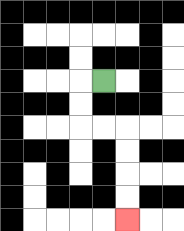{'start': '[4, 3]', 'end': '[5, 9]', 'path_directions': 'L,D,D,R,R,D,D,D,D', 'path_coordinates': '[[4, 3], [3, 3], [3, 4], [3, 5], [4, 5], [5, 5], [5, 6], [5, 7], [5, 8], [5, 9]]'}